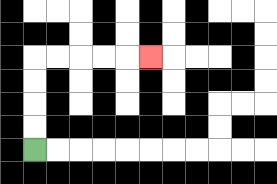{'start': '[1, 6]', 'end': '[6, 2]', 'path_directions': 'U,U,U,U,R,R,R,R,R', 'path_coordinates': '[[1, 6], [1, 5], [1, 4], [1, 3], [1, 2], [2, 2], [3, 2], [4, 2], [5, 2], [6, 2]]'}